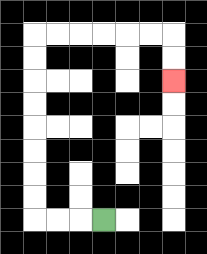{'start': '[4, 9]', 'end': '[7, 3]', 'path_directions': 'L,L,L,U,U,U,U,U,U,U,U,R,R,R,R,R,R,D,D', 'path_coordinates': '[[4, 9], [3, 9], [2, 9], [1, 9], [1, 8], [1, 7], [1, 6], [1, 5], [1, 4], [1, 3], [1, 2], [1, 1], [2, 1], [3, 1], [4, 1], [5, 1], [6, 1], [7, 1], [7, 2], [7, 3]]'}